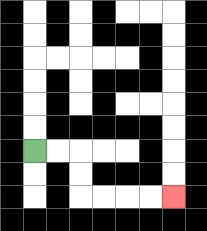{'start': '[1, 6]', 'end': '[7, 8]', 'path_directions': 'R,R,D,D,R,R,R,R', 'path_coordinates': '[[1, 6], [2, 6], [3, 6], [3, 7], [3, 8], [4, 8], [5, 8], [6, 8], [7, 8]]'}